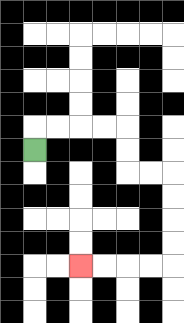{'start': '[1, 6]', 'end': '[3, 11]', 'path_directions': 'U,R,R,R,R,D,D,R,R,D,D,D,D,L,L,L,L', 'path_coordinates': '[[1, 6], [1, 5], [2, 5], [3, 5], [4, 5], [5, 5], [5, 6], [5, 7], [6, 7], [7, 7], [7, 8], [7, 9], [7, 10], [7, 11], [6, 11], [5, 11], [4, 11], [3, 11]]'}